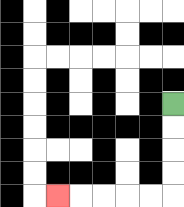{'start': '[7, 4]', 'end': '[2, 8]', 'path_directions': 'D,D,D,D,L,L,L,L,L', 'path_coordinates': '[[7, 4], [7, 5], [7, 6], [7, 7], [7, 8], [6, 8], [5, 8], [4, 8], [3, 8], [2, 8]]'}